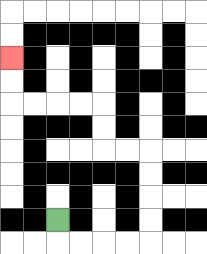{'start': '[2, 9]', 'end': '[0, 2]', 'path_directions': 'D,R,R,R,R,U,U,U,U,L,L,U,U,L,L,L,L,U,U', 'path_coordinates': '[[2, 9], [2, 10], [3, 10], [4, 10], [5, 10], [6, 10], [6, 9], [6, 8], [6, 7], [6, 6], [5, 6], [4, 6], [4, 5], [4, 4], [3, 4], [2, 4], [1, 4], [0, 4], [0, 3], [0, 2]]'}